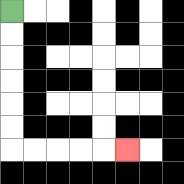{'start': '[0, 0]', 'end': '[5, 6]', 'path_directions': 'D,D,D,D,D,D,R,R,R,R,R', 'path_coordinates': '[[0, 0], [0, 1], [0, 2], [0, 3], [0, 4], [0, 5], [0, 6], [1, 6], [2, 6], [3, 6], [4, 6], [5, 6]]'}